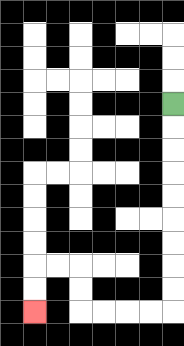{'start': '[7, 4]', 'end': '[1, 13]', 'path_directions': 'D,D,D,D,D,D,D,D,D,L,L,L,L,U,U,L,L,D,D', 'path_coordinates': '[[7, 4], [7, 5], [7, 6], [7, 7], [7, 8], [7, 9], [7, 10], [7, 11], [7, 12], [7, 13], [6, 13], [5, 13], [4, 13], [3, 13], [3, 12], [3, 11], [2, 11], [1, 11], [1, 12], [1, 13]]'}